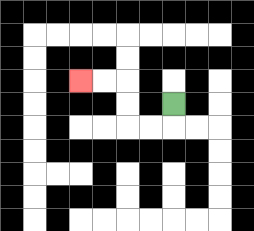{'start': '[7, 4]', 'end': '[3, 3]', 'path_directions': 'D,L,L,U,U,L,L', 'path_coordinates': '[[7, 4], [7, 5], [6, 5], [5, 5], [5, 4], [5, 3], [4, 3], [3, 3]]'}